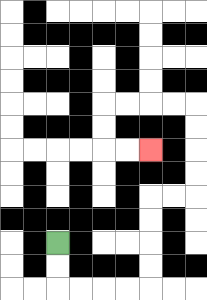{'start': '[2, 10]', 'end': '[6, 6]', 'path_directions': 'D,D,R,R,R,R,U,U,U,U,R,R,U,U,U,U,L,L,L,L,D,D,R,R', 'path_coordinates': '[[2, 10], [2, 11], [2, 12], [3, 12], [4, 12], [5, 12], [6, 12], [6, 11], [6, 10], [6, 9], [6, 8], [7, 8], [8, 8], [8, 7], [8, 6], [8, 5], [8, 4], [7, 4], [6, 4], [5, 4], [4, 4], [4, 5], [4, 6], [5, 6], [6, 6]]'}